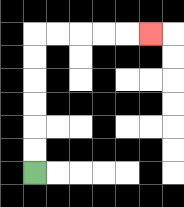{'start': '[1, 7]', 'end': '[6, 1]', 'path_directions': 'U,U,U,U,U,U,R,R,R,R,R', 'path_coordinates': '[[1, 7], [1, 6], [1, 5], [1, 4], [1, 3], [1, 2], [1, 1], [2, 1], [3, 1], [4, 1], [5, 1], [6, 1]]'}